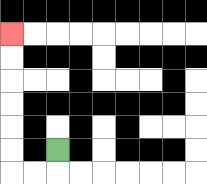{'start': '[2, 6]', 'end': '[0, 1]', 'path_directions': 'D,L,L,U,U,U,U,U,U', 'path_coordinates': '[[2, 6], [2, 7], [1, 7], [0, 7], [0, 6], [0, 5], [0, 4], [0, 3], [0, 2], [0, 1]]'}